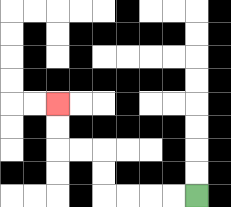{'start': '[8, 8]', 'end': '[2, 4]', 'path_directions': 'L,L,L,L,U,U,L,L,U,U', 'path_coordinates': '[[8, 8], [7, 8], [6, 8], [5, 8], [4, 8], [4, 7], [4, 6], [3, 6], [2, 6], [2, 5], [2, 4]]'}